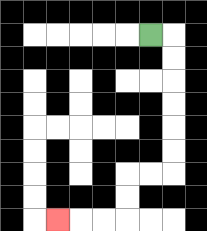{'start': '[6, 1]', 'end': '[2, 9]', 'path_directions': 'R,D,D,D,D,D,D,L,L,D,D,L,L,L', 'path_coordinates': '[[6, 1], [7, 1], [7, 2], [7, 3], [7, 4], [7, 5], [7, 6], [7, 7], [6, 7], [5, 7], [5, 8], [5, 9], [4, 9], [3, 9], [2, 9]]'}